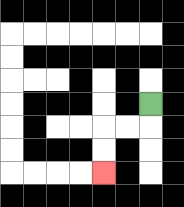{'start': '[6, 4]', 'end': '[4, 7]', 'path_directions': 'D,L,L,D,D', 'path_coordinates': '[[6, 4], [6, 5], [5, 5], [4, 5], [4, 6], [4, 7]]'}